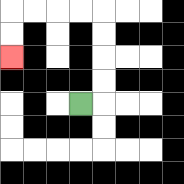{'start': '[3, 4]', 'end': '[0, 2]', 'path_directions': 'R,U,U,U,U,L,L,L,L,D,D', 'path_coordinates': '[[3, 4], [4, 4], [4, 3], [4, 2], [4, 1], [4, 0], [3, 0], [2, 0], [1, 0], [0, 0], [0, 1], [0, 2]]'}